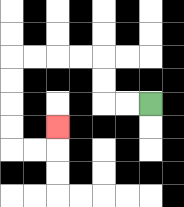{'start': '[6, 4]', 'end': '[2, 5]', 'path_directions': 'L,L,U,U,L,L,L,L,D,D,D,D,R,R,U', 'path_coordinates': '[[6, 4], [5, 4], [4, 4], [4, 3], [4, 2], [3, 2], [2, 2], [1, 2], [0, 2], [0, 3], [0, 4], [0, 5], [0, 6], [1, 6], [2, 6], [2, 5]]'}